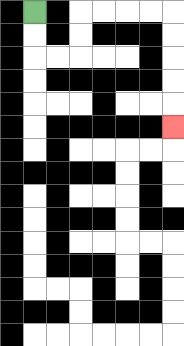{'start': '[1, 0]', 'end': '[7, 5]', 'path_directions': 'D,D,R,R,U,U,R,R,R,R,D,D,D,D,D', 'path_coordinates': '[[1, 0], [1, 1], [1, 2], [2, 2], [3, 2], [3, 1], [3, 0], [4, 0], [5, 0], [6, 0], [7, 0], [7, 1], [7, 2], [7, 3], [7, 4], [7, 5]]'}